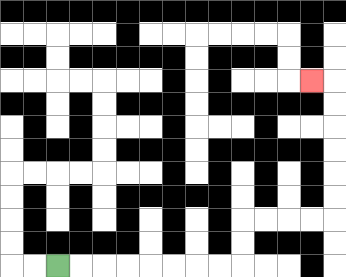{'start': '[2, 11]', 'end': '[13, 3]', 'path_directions': 'R,R,R,R,R,R,R,R,U,U,R,R,R,R,U,U,U,U,U,U,L', 'path_coordinates': '[[2, 11], [3, 11], [4, 11], [5, 11], [6, 11], [7, 11], [8, 11], [9, 11], [10, 11], [10, 10], [10, 9], [11, 9], [12, 9], [13, 9], [14, 9], [14, 8], [14, 7], [14, 6], [14, 5], [14, 4], [14, 3], [13, 3]]'}